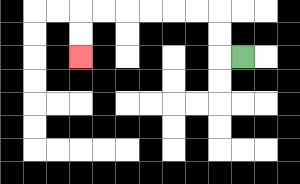{'start': '[10, 2]', 'end': '[3, 2]', 'path_directions': 'L,U,U,L,L,L,L,L,L,D,D', 'path_coordinates': '[[10, 2], [9, 2], [9, 1], [9, 0], [8, 0], [7, 0], [6, 0], [5, 0], [4, 0], [3, 0], [3, 1], [3, 2]]'}